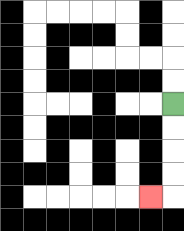{'start': '[7, 4]', 'end': '[6, 8]', 'path_directions': 'D,D,D,D,L', 'path_coordinates': '[[7, 4], [7, 5], [7, 6], [7, 7], [7, 8], [6, 8]]'}